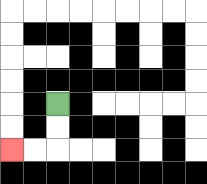{'start': '[2, 4]', 'end': '[0, 6]', 'path_directions': 'D,D,L,L', 'path_coordinates': '[[2, 4], [2, 5], [2, 6], [1, 6], [0, 6]]'}